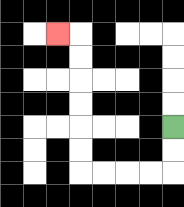{'start': '[7, 5]', 'end': '[2, 1]', 'path_directions': 'D,D,L,L,L,L,U,U,U,U,U,U,L', 'path_coordinates': '[[7, 5], [7, 6], [7, 7], [6, 7], [5, 7], [4, 7], [3, 7], [3, 6], [3, 5], [3, 4], [3, 3], [3, 2], [3, 1], [2, 1]]'}